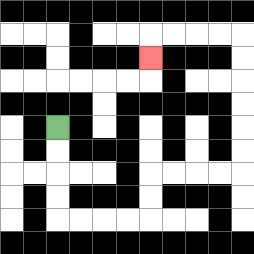{'start': '[2, 5]', 'end': '[6, 2]', 'path_directions': 'D,D,D,D,R,R,R,R,U,U,R,R,R,R,U,U,U,U,U,U,L,L,L,L,D', 'path_coordinates': '[[2, 5], [2, 6], [2, 7], [2, 8], [2, 9], [3, 9], [4, 9], [5, 9], [6, 9], [6, 8], [6, 7], [7, 7], [8, 7], [9, 7], [10, 7], [10, 6], [10, 5], [10, 4], [10, 3], [10, 2], [10, 1], [9, 1], [8, 1], [7, 1], [6, 1], [6, 2]]'}